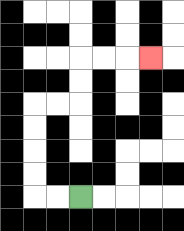{'start': '[3, 8]', 'end': '[6, 2]', 'path_directions': 'L,L,U,U,U,U,R,R,U,U,R,R,R', 'path_coordinates': '[[3, 8], [2, 8], [1, 8], [1, 7], [1, 6], [1, 5], [1, 4], [2, 4], [3, 4], [3, 3], [3, 2], [4, 2], [5, 2], [6, 2]]'}